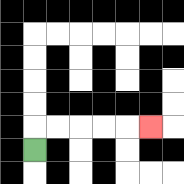{'start': '[1, 6]', 'end': '[6, 5]', 'path_directions': 'U,R,R,R,R,R', 'path_coordinates': '[[1, 6], [1, 5], [2, 5], [3, 5], [4, 5], [5, 5], [6, 5]]'}